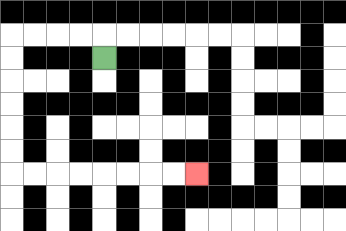{'start': '[4, 2]', 'end': '[8, 7]', 'path_directions': 'U,L,L,L,L,D,D,D,D,D,D,R,R,R,R,R,R,R,R', 'path_coordinates': '[[4, 2], [4, 1], [3, 1], [2, 1], [1, 1], [0, 1], [0, 2], [0, 3], [0, 4], [0, 5], [0, 6], [0, 7], [1, 7], [2, 7], [3, 7], [4, 7], [5, 7], [6, 7], [7, 7], [8, 7]]'}